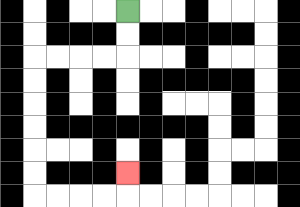{'start': '[5, 0]', 'end': '[5, 7]', 'path_directions': 'D,D,L,L,L,L,D,D,D,D,D,D,R,R,R,R,U', 'path_coordinates': '[[5, 0], [5, 1], [5, 2], [4, 2], [3, 2], [2, 2], [1, 2], [1, 3], [1, 4], [1, 5], [1, 6], [1, 7], [1, 8], [2, 8], [3, 8], [4, 8], [5, 8], [5, 7]]'}